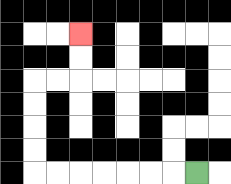{'start': '[8, 7]', 'end': '[3, 1]', 'path_directions': 'L,L,L,L,L,L,L,U,U,U,U,R,R,U,U', 'path_coordinates': '[[8, 7], [7, 7], [6, 7], [5, 7], [4, 7], [3, 7], [2, 7], [1, 7], [1, 6], [1, 5], [1, 4], [1, 3], [2, 3], [3, 3], [3, 2], [3, 1]]'}